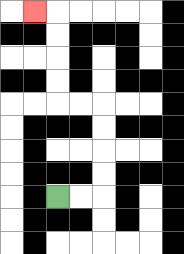{'start': '[2, 8]', 'end': '[1, 0]', 'path_directions': 'R,R,U,U,U,U,L,L,U,U,U,U,L', 'path_coordinates': '[[2, 8], [3, 8], [4, 8], [4, 7], [4, 6], [4, 5], [4, 4], [3, 4], [2, 4], [2, 3], [2, 2], [2, 1], [2, 0], [1, 0]]'}